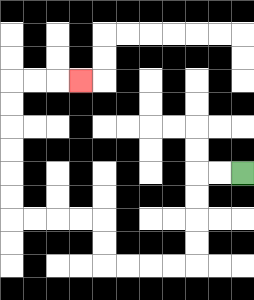{'start': '[10, 7]', 'end': '[3, 3]', 'path_directions': 'L,L,D,D,D,D,L,L,L,L,U,U,L,L,L,L,U,U,U,U,U,U,R,R,R', 'path_coordinates': '[[10, 7], [9, 7], [8, 7], [8, 8], [8, 9], [8, 10], [8, 11], [7, 11], [6, 11], [5, 11], [4, 11], [4, 10], [4, 9], [3, 9], [2, 9], [1, 9], [0, 9], [0, 8], [0, 7], [0, 6], [0, 5], [0, 4], [0, 3], [1, 3], [2, 3], [3, 3]]'}